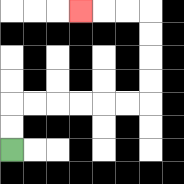{'start': '[0, 6]', 'end': '[3, 0]', 'path_directions': 'U,U,R,R,R,R,R,R,U,U,U,U,L,L,L', 'path_coordinates': '[[0, 6], [0, 5], [0, 4], [1, 4], [2, 4], [3, 4], [4, 4], [5, 4], [6, 4], [6, 3], [6, 2], [6, 1], [6, 0], [5, 0], [4, 0], [3, 0]]'}